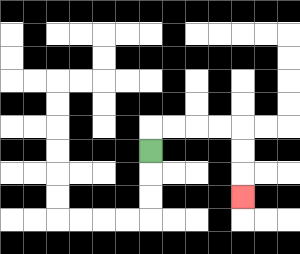{'start': '[6, 6]', 'end': '[10, 8]', 'path_directions': 'U,R,R,R,R,D,D,D', 'path_coordinates': '[[6, 6], [6, 5], [7, 5], [8, 5], [9, 5], [10, 5], [10, 6], [10, 7], [10, 8]]'}